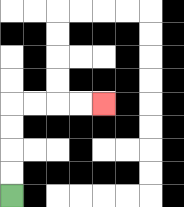{'start': '[0, 8]', 'end': '[4, 4]', 'path_directions': 'U,U,U,U,R,R,R,R', 'path_coordinates': '[[0, 8], [0, 7], [0, 6], [0, 5], [0, 4], [1, 4], [2, 4], [3, 4], [4, 4]]'}